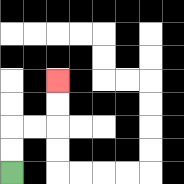{'start': '[0, 7]', 'end': '[2, 3]', 'path_directions': 'U,U,R,R,U,U', 'path_coordinates': '[[0, 7], [0, 6], [0, 5], [1, 5], [2, 5], [2, 4], [2, 3]]'}